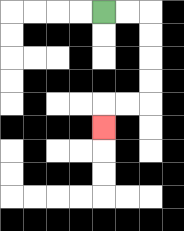{'start': '[4, 0]', 'end': '[4, 5]', 'path_directions': 'R,R,D,D,D,D,L,L,D', 'path_coordinates': '[[4, 0], [5, 0], [6, 0], [6, 1], [6, 2], [6, 3], [6, 4], [5, 4], [4, 4], [4, 5]]'}